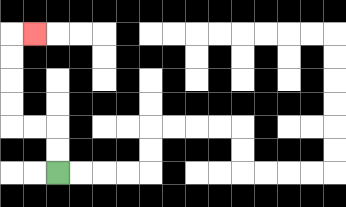{'start': '[2, 7]', 'end': '[1, 1]', 'path_directions': 'U,U,L,L,U,U,U,U,R', 'path_coordinates': '[[2, 7], [2, 6], [2, 5], [1, 5], [0, 5], [0, 4], [0, 3], [0, 2], [0, 1], [1, 1]]'}